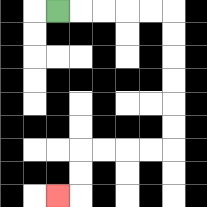{'start': '[2, 0]', 'end': '[2, 8]', 'path_directions': 'R,R,R,R,R,D,D,D,D,D,D,L,L,L,L,D,D,L', 'path_coordinates': '[[2, 0], [3, 0], [4, 0], [5, 0], [6, 0], [7, 0], [7, 1], [7, 2], [7, 3], [7, 4], [7, 5], [7, 6], [6, 6], [5, 6], [4, 6], [3, 6], [3, 7], [3, 8], [2, 8]]'}